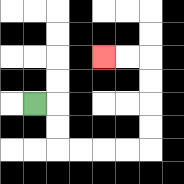{'start': '[1, 4]', 'end': '[4, 2]', 'path_directions': 'R,D,D,R,R,R,R,U,U,U,U,L,L', 'path_coordinates': '[[1, 4], [2, 4], [2, 5], [2, 6], [3, 6], [4, 6], [5, 6], [6, 6], [6, 5], [6, 4], [6, 3], [6, 2], [5, 2], [4, 2]]'}